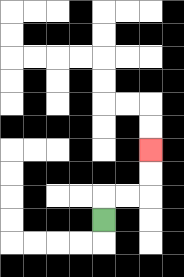{'start': '[4, 9]', 'end': '[6, 6]', 'path_directions': 'U,R,R,U,U', 'path_coordinates': '[[4, 9], [4, 8], [5, 8], [6, 8], [6, 7], [6, 6]]'}